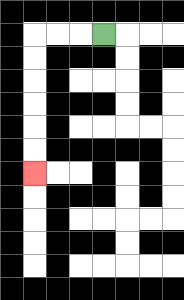{'start': '[4, 1]', 'end': '[1, 7]', 'path_directions': 'L,L,L,D,D,D,D,D,D', 'path_coordinates': '[[4, 1], [3, 1], [2, 1], [1, 1], [1, 2], [1, 3], [1, 4], [1, 5], [1, 6], [1, 7]]'}